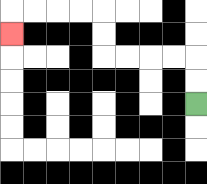{'start': '[8, 4]', 'end': '[0, 1]', 'path_directions': 'U,U,L,L,L,L,U,U,L,L,L,L,D', 'path_coordinates': '[[8, 4], [8, 3], [8, 2], [7, 2], [6, 2], [5, 2], [4, 2], [4, 1], [4, 0], [3, 0], [2, 0], [1, 0], [0, 0], [0, 1]]'}